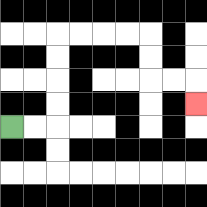{'start': '[0, 5]', 'end': '[8, 4]', 'path_directions': 'R,R,U,U,U,U,R,R,R,R,D,D,R,R,D', 'path_coordinates': '[[0, 5], [1, 5], [2, 5], [2, 4], [2, 3], [2, 2], [2, 1], [3, 1], [4, 1], [5, 1], [6, 1], [6, 2], [6, 3], [7, 3], [8, 3], [8, 4]]'}